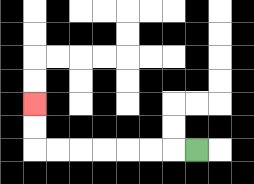{'start': '[8, 6]', 'end': '[1, 4]', 'path_directions': 'L,L,L,L,L,L,L,U,U', 'path_coordinates': '[[8, 6], [7, 6], [6, 6], [5, 6], [4, 6], [3, 6], [2, 6], [1, 6], [1, 5], [1, 4]]'}